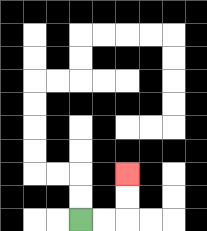{'start': '[3, 9]', 'end': '[5, 7]', 'path_directions': 'R,R,U,U', 'path_coordinates': '[[3, 9], [4, 9], [5, 9], [5, 8], [5, 7]]'}